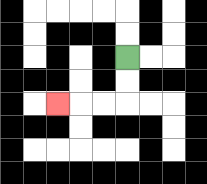{'start': '[5, 2]', 'end': '[2, 4]', 'path_directions': 'D,D,L,L,L', 'path_coordinates': '[[5, 2], [5, 3], [5, 4], [4, 4], [3, 4], [2, 4]]'}